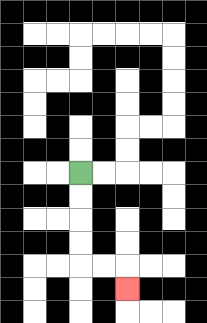{'start': '[3, 7]', 'end': '[5, 12]', 'path_directions': 'D,D,D,D,R,R,D', 'path_coordinates': '[[3, 7], [3, 8], [3, 9], [3, 10], [3, 11], [4, 11], [5, 11], [5, 12]]'}